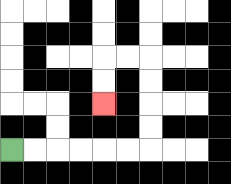{'start': '[0, 6]', 'end': '[4, 4]', 'path_directions': 'R,R,R,R,R,R,U,U,U,U,L,L,D,D', 'path_coordinates': '[[0, 6], [1, 6], [2, 6], [3, 6], [4, 6], [5, 6], [6, 6], [6, 5], [6, 4], [6, 3], [6, 2], [5, 2], [4, 2], [4, 3], [4, 4]]'}